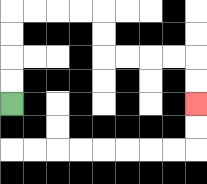{'start': '[0, 4]', 'end': '[8, 4]', 'path_directions': 'U,U,U,U,R,R,R,R,D,D,R,R,R,R,D,D', 'path_coordinates': '[[0, 4], [0, 3], [0, 2], [0, 1], [0, 0], [1, 0], [2, 0], [3, 0], [4, 0], [4, 1], [4, 2], [5, 2], [6, 2], [7, 2], [8, 2], [8, 3], [8, 4]]'}